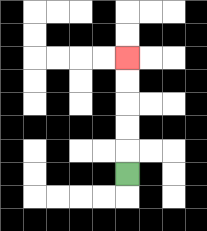{'start': '[5, 7]', 'end': '[5, 2]', 'path_directions': 'U,U,U,U,U', 'path_coordinates': '[[5, 7], [5, 6], [5, 5], [5, 4], [5, 3], [5, 2]]'}